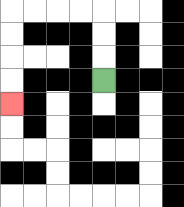{'start': '[4, 3]', 'end': '[0, 4]', 'path_directions': 'U,U,U,L,L,L,L,D,D,D,D', 'path_coordinates': '[[4, 3], [4, 2], [4, 1], [4, 0], [3, 0], [2, 0], [1, 0], [0, 0], [0, 1], [0, 2], [0, 3], [0, 4]]'}